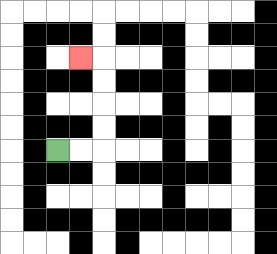{'start': '[2, 6]', 'end': '[3, 2]', 'path_directions': 'R,R,U,U,U,U,L', 'path_coordinates': '[[2, 6], [3, 6], [4, 6], [4, 5], [4, 4], [4, 3], [4, 2], [3, 2]]'}